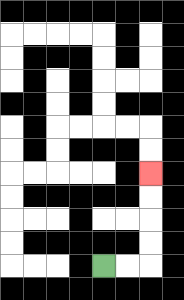{'start': '[4, 11]', 'end': '[6, 7]', 'path_directions': 'R,R,U,U,U,U', 'path_coordinates': '[[4, 11], [5, 11], [6, 11], [6, 10], [6, 9], [6, 8], [6, 7]]'}